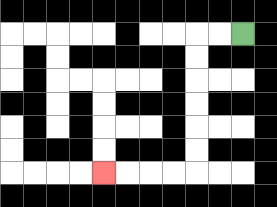{'start': '[10, 1]', 'end': '[4, 7]', 'path_directions': 'L,L,D,D,D,D,D,D,L,L,L,L', 'path_coordinates': '[[10, 1], [9, 1], [8, 1], [8, 2], [8, 3], [8, 4], [8, 5], [8, 6], [8, 7], [7, 7], [6, 7], [5, 7], [4, 7]]'}